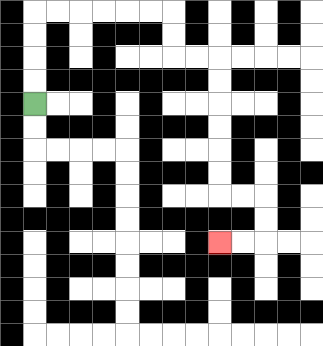{'start': '[1, 4]', 'end': '[9, 10]', 'path_directions': 'U,U,U,U,R,R,R,R,R,R,D,D,R,R,D,D,D,D,D,D,R,R,D,D,L,L', 'path_coordinates': '[[1, 4], [1, 3], [1, 2], [1, 1], [1, 0], [2, 0], [3, 0], [4, 0], [5, 0], [6, 0], [7, 0], [7, 1], [7, 2], [8, 2], [9, 2], [9, 3], [9, 4], [9, 5], [9, 6], [9, 7], [9, 8], [10, 8], [11, 8], [11, 9], [11, 10], [10, 10], [9, 10]]'}